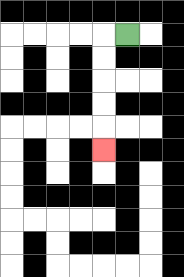{'start': '[5, 1]', 'end': '[4, 6]', 'path_directions': 'L,D,D,D,D,D', 'path_coordinates': '[[5, 1], [4, 1], [4, 2], [4, 3], [4, 4], [4, 5], [4, 6]]'}